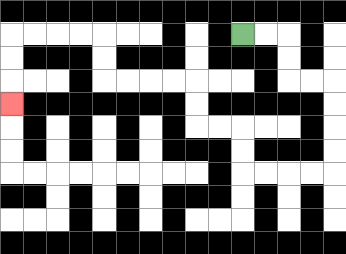{'start': '[10, 1]', 'end': '[0, 4]', 'path_directions': 'R,R,D,D,R,R,D,D,D,D,L,L,L,L,U,U,L,L,U,U,L,L,L,L,U,U,L,L,L,L,D,D,D', 'path_coordinates': '[[10, 1], [11, 1], [12, 1], [12, 2], [12, 3], [13, 3], [14, 3], [14, 4], [14, 5], [14, 6], [14, 7], [13, 7], [12, 7], [11, 7], [10, 7], [10, 6], [10, 5], [9, 5], [8, 5], [8, 4], [8, 3], [7, 3], [6, 3], [5, 3], [4, 3], [4, 2], [4, 1], [3, 1], [2, 1], [1, 1], [0, 1], [0, 2], [0, 3], [0, 4]]'}